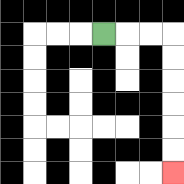{'start': '[4, 1]', 'end': '[7, 7]', 'path_directions': 'R,R,R,D,D,D,D,D,D', 'path_coordinates': '[[4, 1], [5, 1], [6, 1], [7, 1], [7, 2], [7, 3], [7, 4], [7, 5], [7, 6], [7, 7]]'}